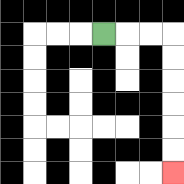{'start': '[4, 1]', 'end': '[7, 7]', 'path_directions': 'R,R,R,D,D,D,D,D,D', 'path_coordinates': '[[4, 1], [5, 1], [6, 1], [7, 1], [7, 2], [7, 3], [7, 4], [7, 5], [7, 6], [7, 7]]'}